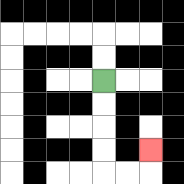{'start': '[4, 3]', 'end': '[6, 6]', 'path_directions': 'D,D,D,D,R,R,U', 'path_coordinates': '[[4, 3], [4, 4], [4, 5], [4, 6], [4, 7], [5, 7], [6, 7], [6, 6]]'}